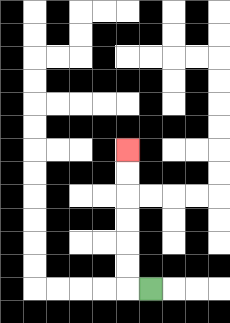{'start': '[6, 12]', 'end': '[5, 6]', 'path_directions': 'L,U,U,U,U,U,U', 'path_coordinates': '[[6, 12], [5, 12], [5, 11], [5, 10], [5, 9], [5, 8], [5, 7], [5, 6]]'}